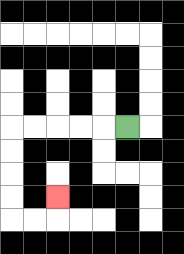{'start': '[5, 5]', 'end': '[2, 8]', 'path_directions': 'L,L,L,L,L,D,D,D,D,R,R,U', 'path_coordinates': '[[5, 5], [4, 5], [3, 5], [2, 5], [1, 5], [0, 5], [0, 6], [0, 7], [0, 8], [0, 9], [1, 9], [2, 9], [2, 8]]'}